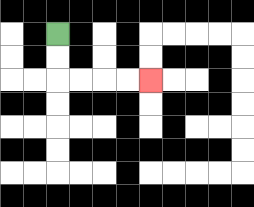{'start': '[2, 1]', 'end': '[6, 3]', 'path_directions': 'D,D,R,R,R,R', 'path_coordinates': '[[2, 1], [2, 2], [2, 3], [3, 3], [4, 3], [5, 3], [6, 3]]'}